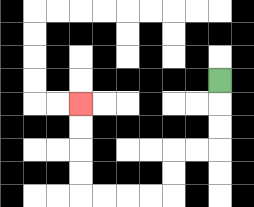{'start': '[9, 3]', 'end': '[3, 4]', 'path_directions': 'D,D,D,L,L,D,D,L,L,L,L,U,U,U,U', 'path_coordinates': '[[9, 3], [9, 4], [9, 5], [9, 6], [8, 6], [7, 6], [7, 7], [7, 8], [6, 8], [5, 8], [4, 8], [3, 8], [3, 7], [3, 6], [3, 5], [3, 4]]'}